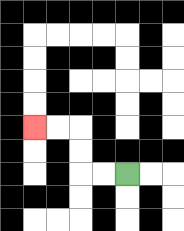{'start': '[5, 7]', 'end': '[1, 5]', 'path_directions': 'L,L,U,U,L,L', 'path_coordinates': '[[5, 7], [4, 7], [3, 7], [3, 6], [3, 5], [2, 5], [1, 5]]'}